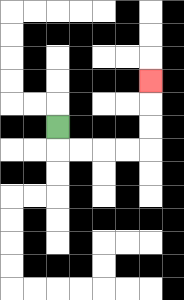{'start': '[2, 5]', 'end': '[6, 3]', 'path_directions': 'D,R,R,R,R,U,U,U', 'path_coordinates': '[[2, 5], [2, 6], [3, 6], [4, 6], [5, 6], [6, 6], [6, 5], [6, 4], [6, 3]]'}